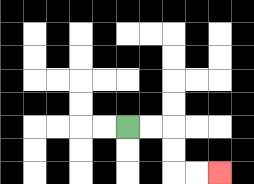{'start': '[5, 5]', 'end': '[9, 7]', 'path_directions': 'R,R,D,D,R,R', 'path_coordinates': '[[5, 5], [6, 5], [7, 5], [7, 6], [7, 7], [8, 7], [9, 7]]'}